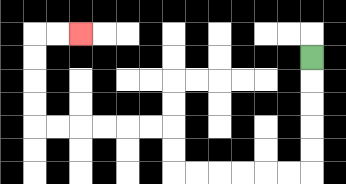{'start': '[13, 2]', 'end': '[3, 1]', 'path_directions': 'D,D,D,D,D,L,L,L,L,L,L,U,U,L,L,L,L,L,L,U,U,U,U,R,R', 'path_coordinates': '[[13, 2], [13, 3], [13, 4], [13, 5], [13, 6], [13, 7], [12, 7], [11, 7], [10, 7], [9, 7], [8, 7], [7, 7], [7, 6], [7, 5], [6, 5], [5, 5], [4, 5], [3, 5], [2, 5], [1, 5], [1, 4], [1, 3], [1, 2], [1, 1], [2, 1], [3, 1]]'}